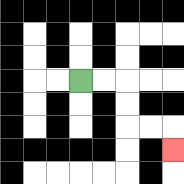{'start': '[3, 3]', 'end': '[7, 6]', 'path_directions': 'R,R,D,D,R,R,D', 'path_coordinates': '[[3, 3], [4, 3], [5, 3], [5, 4], [5, 5], [6, 5], [7, 5], [7, 6]]'}